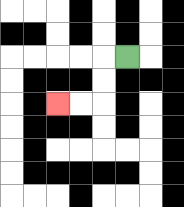{'start': '[5, 2]', 'end': '[2, 4]', 'path_directions': 'L,D,D,L,L', 'path_coordinates': '[[5, 2], [4, 2], [4, 3], [4, 4], [3, 4], [2, 4]]'}